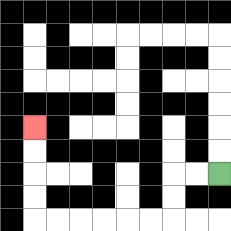{'start': '[9, 7]', 'end': '[1, 5]', 'path_directions': 'L,L,D,D,L,L,L,L,L,L,U,U,U,U', 'path_coordinates': '[[9, 7], [8, 7], [7, 7], [7, 8], [7, 9], [6, 9], [5, 9], [4, 9], [3, 9], [2, 9], [1, 9], [1, 8], [1, 7], [1, 6], [1, 5]]'}